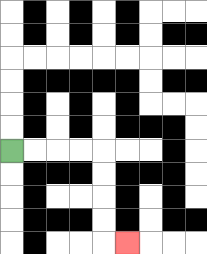{'start': '[0, 6]', 'end': '[5, 10]', 'path_directions': 'R,R,R,R,D,D,D,D,R', 'path_coordinates': '[[0, 6], [1, 6], [2, 6], [3, 6], [4, 6], [4, 7], [4, 8], [4, 9], [4, 10], [5, 10]]'}